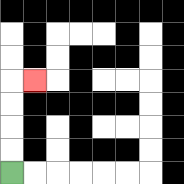{'start': '[0, 7]', 'end': '[1, 3]', 'path_directions': 'U,U,U,U,R', 'path_coordinates': '[[0, 7], [0, 6], [0, 5], [0, 4], [0, 3], [1, 3]]'}